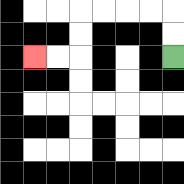{'start': '[7, 2]', 'end': '[1, 2]', 'path_directions': 'U,U,L,L,L,L,D,D,L,L', 'path_coordinates': '[[7, 2], [7, 1], [7, 0], [6, 0], [5, 0], [4, 0], [3, 0], [3, 1], [3, 2], [2, 2], [1, 2]]'}